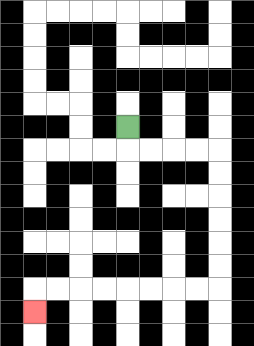{'start': '[5, 5]', 'end': '[1, 13]', 'path_directions': 'D,R,R,R,R,D,D,D,D,D,D,L,L,L,L,L,L,L,L,D', 'path_coordinates': '[[5, 5], [5, 6], [6, 6], [7, 6], [8, 6], [9, 6], [9, 7], [9, 8], [9, 9], [9, 10], [9, 11], [9, 12], [8, 12], [7, 12], [6, 12], [5, 12], [4, 12], [3, 12], [2, 12], [1, 12], [1, 13]]'}